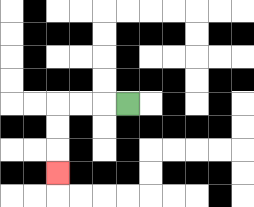{'start': '[5, 4]', 'end': '[2, 7]', 'path_directions': 'L,L,L,D,D,D', 'path_coordinates': '[[5, 4], [4, 4], [3, 4], [2, 4], [2, 5], [2, 6], [2, 7]]'}